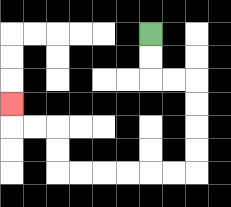{'start': '[6, 1]', 'end': '[0, 4]', 'path_directions': 'D,D,R,R,D,D,D,D,L,L,L,L,L,L,U,U,L,L,U', 'path_coordinates': '[[6, 1], [6, 2], [6, 3], [7, 3], [8, 3], [8, 4], [8, 5], [8, 6], [8, 7], [7, 7], [6, 7], [5, 7], [4, 7], [3, 7], [2, 7], [2, 6], [2, 5], [1, 5], [0, 5], [0, 4]]'}